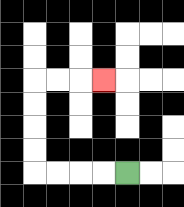{'start': '[5, 7]', 'end': '[4, 3]', 'path_directions': 'L,L,L,L,U,U,U,U,R,R,R', 'path_coordinates': '[[5, 7], [4, 7], [3, 7], [2, 7], [1, 7], [1, 6], [1, 5], [1, 4], [1, 3], [2, 3], [3, 3], [4, 3]]'}